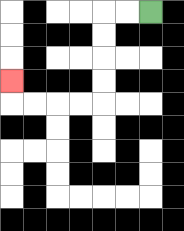{'start': '[6, 0]', 'end': '[0, 3]', 'path_directions': 'L,L,D,D,D,D,L,L,L,L,U', 'path_coordinates': '[[6, 0], [5, 0], [4, 0], [4, 1], [4, 2], [4, 3], [4, 4], [3, 4], [2, 4], [1, 4], [0, 4], [0, 3]]'}